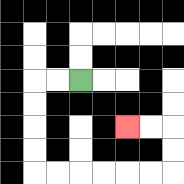{'start': '[3, 3]', 'end': '[5, 5]', 'path_directions': 'L,L,D,D,D,D,R,R,R,R,R,R,U,U,L,L', 'path_coordinates': '[[3, 3], [2, 3], [1, 3], [1, 4], [1, 5], [1, 6], [1, 7], [2, 7], [3, 7], [4, 7], [5, 7], [6, 7], [7, 7], [7, 6], [7, 5], [6, 5], [5, 5]]'}